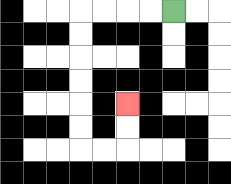{'start': '[7, 0]', 'end': '[5, 4]', 'path_directions': 'L,L,L,L,D,D,D,D,D,D,R,R,U,U', 'path_coordinates': '[[7, 0], [6, 0], [5, 0], [4, 0], [3, 0], [3, 1], [3, 2], [3, 3], [3, 4], [3, 5], [3, 6], [4, 6], [5, 6], [5, 5], [5, 4]]'}